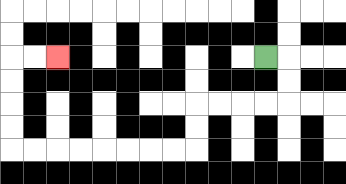{'start': '[11, 2]', 'end': '[2, 2]', 'path_directions': 'R,D,D,L,L,L,L,D,D,L,L,L,L,L,L,L,L,U,U,U,U,R,R', 'path_coordinates': '[[11, 2], [12, 2], [12, 3], [12, 4], [11, 4], [10, 4], [9, 4], [8, 4], [8, 5], [8, 6], [7, 6], [6, 6], [5, 6], [4, 6], [3, 6], [2, 6], [1, 6], [0, 6], [0, 5], [0, 4], [0, 3], [0, 2], [1, 2], [2, 2]]'}